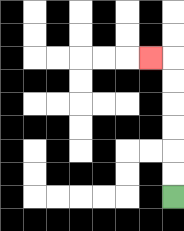{'start': '[7, 8]', 'end': '[6, 2]', 'path_directions': 'U,U,U,U,U,U,L', 'path_coordinates': '[[7, 8], [7, 7], [7, 6], [7, 5], [7, 4], [7, 3], [7, 2], [6, 2]]'}